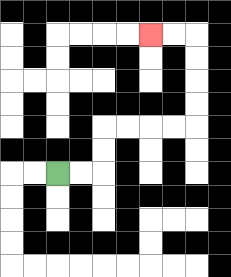{'start': '[2, 7]', 'end': '[6, 1]', 'path_directions': 'R,R,U,U,R,R,R,R,U,U,U,U,L,L', 'path_coordinates': '[[2, 7], [3, 7], [4, 7], [4, 6], [4, 5], [5, 5], [6, 5], [7, 5], [8, 5], [8, 4], [8, 3], [8, 2], [8, 1], [7, 1], [6, 1]]'}